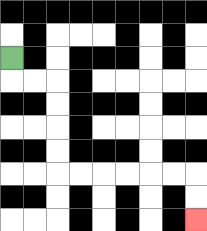{'start': '[0, 2]', 'end': '[8, 9]', 'path_directions': 'D,R,R,D,D,D,D,R,R,R,R,R,R,D,D', 'path_coordinates': '[[0, 2], [0, 3], [1, 3], [2, 3], [2, 4], [2, 5], [2, 6], [2, 7], [3, 7], [4, 7], [5, 7], [6, 7], [7, 7], [8, 7], [8, 8], [8, 9]]'}